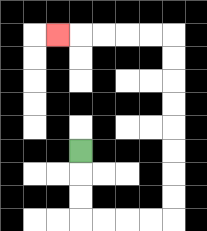{'start': '[3, 6]', 'end': '[2, 1]', 'path_directions': 'D,D,D,R,R,R,R,U,U,U,U,U,U,U,U,L,L,L,L,L', 'path_coordinates': '[[3, 6], [3, 7], [3, 8], [3, 9], [4, 9], [5, 9], [6, 9], [7, 9], [7, 8], [7, 7], [7, 6], [7, 5], [7, 4], [7, 3], [7, 2], [7, 1], [6, 1], [5, 1], [4, 1], [3, 1], [2, 1]]'}